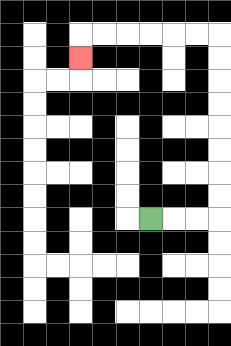{'start': '[6, 9]', 'end': '[3, 2]', 'path_directions': 'R,R,R,U,U,U,U,U,U,U,U,L,L,L,L,L,L,D', 'path_coordinates': '[[6, 9], [7, 9], [8, 9], [9, 9], [9, 8], [9, 7], [9, 6], [9, 5], [9, 4], [9, 3], [9, 2], [9, 1], [8, 1], [7, 1], [6, 1], [5, 1], [4, 1], [3, 1], [3, 2]]'}